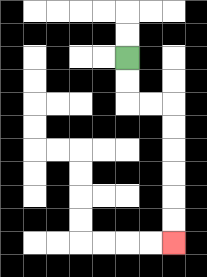{'start': '[5, 2]', 'end': '[7, 10]', 'path_directions': 'D,D,R,R,D,D,D,D,D,D', 'path_coordinates': '[[5, 2], [5, 3], [5, 4], [6, 4], [7, 4], [7, 5], [7, 6], [7, 7], [7, 8], [7, 9], [7, 10]]'}